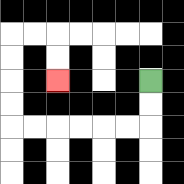{'start': '[6, 3]', 'end': '[2, 3]', 'path_directions': 'D,D,L,L,L,L,L,L,U,U,U,U,R,R,D,D', 'path_coordinates': '[[6, 3], [6, 4], [6, 5], [5, 5], [4, 5], [3, 5], [2, 5], [1, 5], [0, 5], [0, 4], [0, 3], [0, 2], [0, 1], [1, 1], [2, 1], [2, 2], [2, 3]]'}